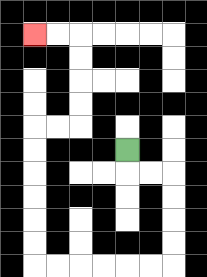{'start': '[5, 6]', 'end': '[1, 1]', 'path_directions': 'D,R,R,D,D,D,D,L,L,L,L,L,L,U,U,U,U,U,U,R,R,U,U,U,U,L,L', 'path_coordinates': '[[5, 6], [5, 7], [6, 7], [7, 7], [7, 8], [7, 9], [7, 10], [7, 11], [6, 11], [5, 11], [4, 11], [3, 11], [2, 11], [1, 11], [1, 10], [1, 9], [1, 8], [1, 7], [1, 6], [1, 5], [2, 5], [3, 5], [3, 4], [3, 3], [3, 2], [3, 1], [2, 1], [1, 1]]'}